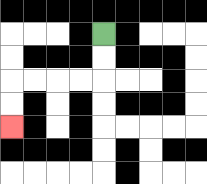{'start': '[4, 1]', 'end': '[0, 5]', 'path_directions': 'D,D,L,L,L,L,D,D', 'path_coordinates': '[[4, 1], [4, 2], [4, 3], [3, 3], [2, 3], [1, 3], [0, 3], [0, 4], [0, 5]]'}